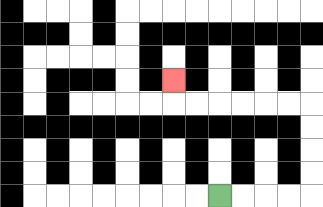{'start': '[9, 8]', 'end': '[7, 3]', 'path_directions': 'R,R,R,R,U,U,U,U,L,L,L,L,L,L,U', 'path_coordinates': '[[9, 8], [10, 8], [11, 8], [12, 8], [13, 8], [13, 7], [13, 6], [13, 5], [13, 4], [12, 4], [11, 4], [10, 4], [9, 4], [8, 4], [7, 4], [7, 3]]'}